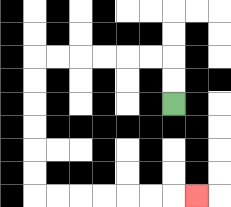{'start': '[7, 4]', 'end': '[8, 8]', 'path_directions': 'U,U,L,L,L,L,L,L,D,D,D,D,D,D,R,R,R,R,R,R,R', 'path_coordinates': '[[7, 4], [7, 3], [7, 2], [6, 2], [5, 2], [4, 2], [3, 2], [2, 2], [1, 2], [1, 3], [1, 4], [1, 5], [1, 6], [1, 7], [1, 8], [2, 8], [3, 8], [4, 8], [5, 8], [6, 8], [7, 8], [8, 8]]'}